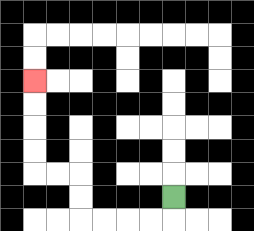{'start': '[7, 8]', 'end': '[1, 3]', 'path_directions': 'D,L,L,L,L,U,U,L,L,U,U,U,U', 'path_coordinates': '[[7, 8], [7, 9], [6, 9], [5, 9], [4, 9], [3, 9], [3, 8], [3, 7], [2, 7], [1, 7], [1, 6], [1, 5], [1, 4], [1, 3]]'}